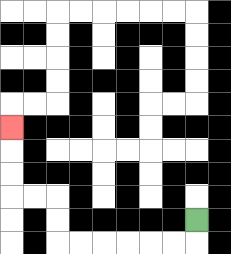{'start': '[8, 9]', 'end': '[0, 5]', 'path_directions': 'D,L,L,L,L,L,L,U,U,L,L,U,U,U', 'path_coordinates': '[[8, 9], [8, 10], [7, 10], [6, 10], [5, 10], [4, 10], [3, 10], [2, 10], [2, 9], [2, 8], [1, 8], [0, 8], [0, 7], [0, 6], [0, 5]]'}